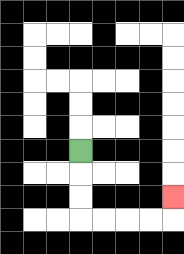{'start': '[3, 6]', 'end': '[7, 8]', 'path_directions': 'D,D,D,R,R,R,R,U', 'path_coordinates': '[[3, 6], [3, 7], [3, 8], [3, 9], [4, 9], [5, 9], [6, 9], [7, 9], [7, 8]]'}